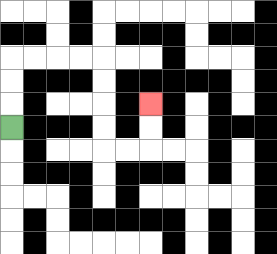{'start': '[0, 5]', 'end': '[6, 4]', 'path_directions': 'U,U,U,R,R,R,R,D,D,D,D,R,R,U,U', 'path_coordinates': '[[0, 5], [0, 4], [0, 3], [0, 2], [1, 2], [2, 2], [3, 2], [4, 2], [4, 3], [4, 4], [4, 5], [4, 6], [5, 6], [6, 6], [6, 5], [6, 4]]'}